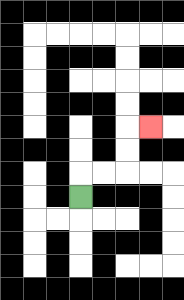{'start': '[3, 8]', 'end': '[6, 5]', 'path_directions': 'U,R,R,U,U,R', 'path_coordinates': '[[3, 8], [3, 7], [4, 7], [5, 7], [5, 6], [5, 5], [6, 5]]'}